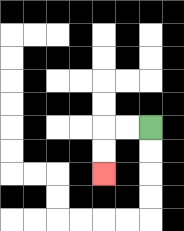{'start': '[6, 5]', 'end': '[4, 7]', 'path_directions': 'L,L,D,D', 'path_coordinates': '[[6, 5], [5, 5], [4, 5], [4, 6], [4, 7]]'}